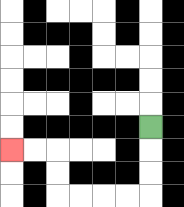{'start': '[6, 5]', 'end': '[0, 6]', 'path_directions': 'D,D,D,L,L,L,L,U,U,L,L', 'path_coordinates': '[[6, 5], [6, 6], [6, 7], [6, 8], [5, 8], [4, 8], [3, 8], [2, 8], [2, 7], [2, 6], [1, 6], [0, 6]]'}